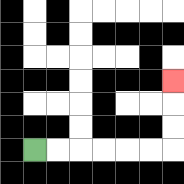{'start': '[1, 6]', 'end': '[7, 3]', 'path_directions': 'R,R,R,R,R,R,U,U,U', 'path_coordinates': '[[1, 6], [2, 6], [3, 6], [4, 6], [5, 6], [6, 6], [7, 6], [7, 5], [7, 4], [7, 3]]'}